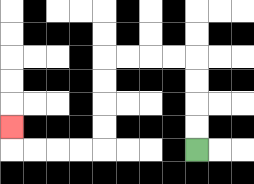{'start': '[8, 6]', 'end': '[0, 5]', 'path_directions': 'U,U,U,U,L,L,L,L,D,D,D,D,L,L,L,L,U', 'path_coordinates': '[[8, 6], [8, 5], [8, 4], [8, 3], [8, 2], [7, 2], [6, 2], [5, 2], [4, 2], [4, 3], [4, 4], [4, 5], [4, 6], [3, 6], [2, 6], [1, 6], [0, 6], [0, 5]]'}